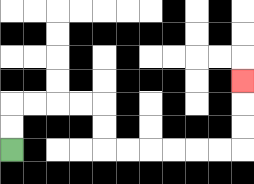{'start': '[0, 6]', 'end': '[10, 3]', 'path_directions': 'U,U,R,R,R,R,D,D,R,R,R,R,R,R,U,U,U', 'path_coordinates': '[[0, 6], [0, 5], [0, 4], [1, 4], [2, 4], [3, 4], [4, 4], [4, 5], [4, 6], [5, 6], [6, 6], [7, 6], [8, 6], [9, 6], [10, 6], [10, 5], [10, 4], [10, 3]]'}